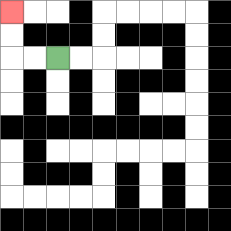{'start': '[2, 2]', 'end': '[0, 0]', 'path_directions': 'L,L,U,U', 'path_coordinates': '[[2, 2], [1, 2], [0, 2], [0, 1], [0, 0]]'}